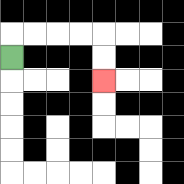{'start': '[0, 2]', 'end': '[4, 3]', 'path_directions': 'U,R,R,R,R,D,D', 'path_coordinates': '[[0, 2], [0, 1], [1, 1], [2, 1], [3, 1], [4, 1], [4, 2], [4, 3]]'}